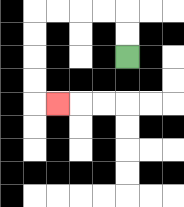{'start': '[5, 2]', 'end': '[2, 4]', 'path_directions': 'U,U,L,L,L,L,D,D,D,D,R', 'path_coordinates': '[[5, 2], [5, 1], [5, 0], [4, 0], [3, 0], [2, 0], [1, 0], [1, 1], [1, 2], [1, 3], [1, 4], [2, 4]]'}